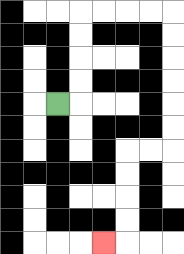{'start': '[2, 4]', 'end': '[4, 10]', 'path_directions': 'R,U,U,U,U,R,R,R,R,D,D,D,D,D,D,L,L,D,D,D,D,L', 'path_coordinates': '[[2, 4], [3, 4], [3, 3], [3, 2], [3, 1], [3, 0], [4, 0], [5, 0], [6, 0], [7, 0], [7, 1], [7, 2], [7, 3], [7, 4], [7, 5], [7, 6], [6, 6], [5, 6], [5, 7], [5, 8], [5, 9], [5, 10], [4, 10]]'}